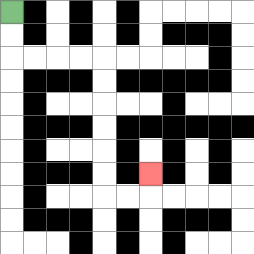{'start': '[0, 0]', 'end': '[6, 7]', 'path_directions': 'D,D,R,R,R,R,D,D,D,D,D,D,R,R,U', 'path_coordinates': '[[0, 0], [0, 1], [0, 2], [1, 2], [2, 2], [3, 2], [4, 2], [4, 3], [4, 4], [4, 5], [4, 6], [4, 7], [4, 8], [5, 8], [6, 8], [6, 7]]'}